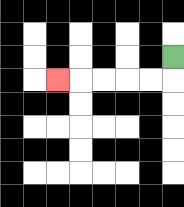{'start': '[7, 2]', 'end': '[2, 3]', 'path_directions': 'D,L,L,L,L,L', 'path_coordinates': '[[7, 2], [7, 3], [6, 3], [5, 3], [4, 3], [3, 3], [2, 3]]'}